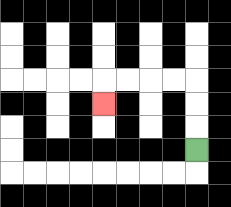{'start': '[8, 6]', 'end': '[4, 4]', 'path_directions': 'U,U,U,L,L,L,L,D', 'path_coordinates': '[[8, 6], [8, 5], [8, 4], [8, 3], [7, 3], [6, 3], [5, 3], [4, 3], [4, 4]]'}